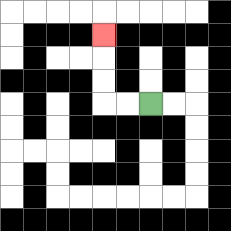{'start': '[6, 4]', 'end': '[4, 1]', 'path_directions': 'L,L,U,U,U', 'path_coordinates': '[[6, 4], [5, 4], [4, 4], [4, 3], [4, 2], [4, 1]]'}